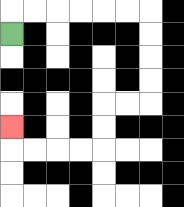{'start': '[0, 1]', 'end': '[0, 5]', 'path_directions': 'U,R,R,R,R,R,R,D,D,D,D,L,L,D,D,L,L,L,L,U', 'path_coordinates': '[[0, 1], [0, 0], [1, 0], [2, 0], [3, 0], [4, 0], [5, 0], [6, 0], [6, 1], [6, 2], [6, 3], [6, 4], [5, 4], [4, 4], [4, 5], [4, 6], [3, 6], [2, 6], [1, 6], [0, 6], [0, 5]]'}